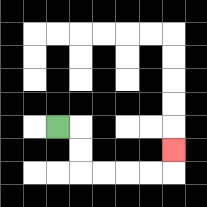{'start': '[2, 5]', 'end': '[7, 6]', 'path_directions': 'R,D,D,R,R,R,R,U', 'path_coordinates': '[[2, 5], [3, 5], [3, 6], [3, 7], [4, 7], [5, 7], [6, 7], [7, 7], [7, 6]]'}